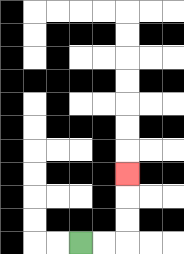{'start': '[3, 10]', 'end': '[5, 7]', 'path_directions': 'R,R,U,U,U', 'path_coordinates': '[[3, 10], [4, 10], [5, 10], [5, 9], [5, 8], [5, 7]]'}